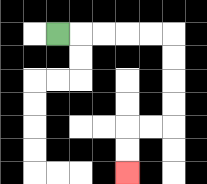{'start': '[2, 1]', 'end': '[5, 7]', 'path_directions': 'R,R,R,R,R,D,D,D,D,L,L,D,D', 'path_coordinates': '[[2, 1], [3, 1], [4, 1], [5, 1], [6, 1], [7, 1], [7, 2], [7, 3], [7, 4], [7, 5], [6, 5], [5, 5], [5, 6], [5, 7]]'}